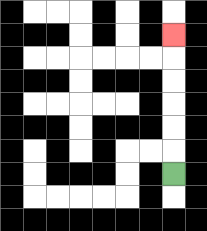{'start': '[7, 7]', 'end': '[7, 1]', 'path_directions': 'U,U,U,U,U,U', 'path_coordinates': '[[7, 7], [7, 6], [7, 5], [7, 4], [7, 3], [7, 2], [7, 1]]'}